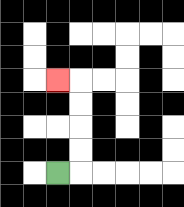{'start': '[2, 7]', 'end': '[2, 3]', 'path_directions': 'R,U,U,U,U,L', 'path_coordinates': '[[2, 7], [3, 7], [3, 6], [3, 5], [3, 4], [3, 3], [2, 3]]'}